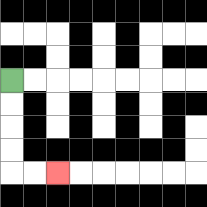{'start': '[0, 3]', 'end': '[2, 7]', 'path_directions': 'D,D,D,D,R,R', 'path_coordinates': '[[0, 3], [0, 4], [0, 5], [0, 6], [0, 7], [1, 7], [2, 7]]'}